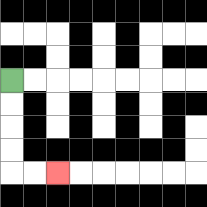{'start': '[0, 3]', 'end': '[2, 7]', 'path_directions': 'D,D,D,D,R,R', 'path_coordinates': '[[0, 3], [0, 4], [0, 5], [0, 6], [0, 7], [1, 7], [2, 7]]'}